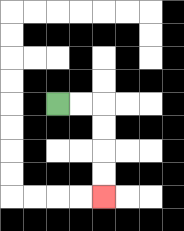{'start': '[2, 4]', 'end': '[4, 8]', 'path_directions': 'R,R,D,D,D,D', 'path_coordinates': '[[2, 4], [3, 4], [4, 4], [4, 5], [4, 6], [4, 7], [4, 8]]'}